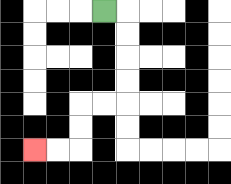{'start': '[4, 0]', 'end': '[1, 6]', 'path_directions': 'R,D,D,D,D,L,L,D,D,L,L', 'path_coordinates': '[[4, 0], [5, 0], [5, 1], [5, 2], [5, 3], [5, 4], [4, 4], [3, 4], [3, 5], [3, 6], [2, 6], [1, 6]]'}